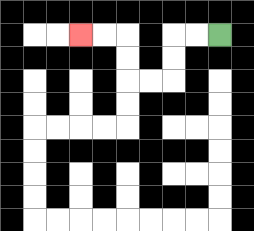{'start': '[9, 1]', 'end': '[3, 1]', 'path_directions': 'L,L,D,D,L,L,U,U,L,L', 'path_coordinates': '[[9, 1], [8, 1], [7, 1], [7, 2], [7, 3], [6, 3], [5, 3], [5, 2], [5, 1], [4, 1], [3, 1]]'}